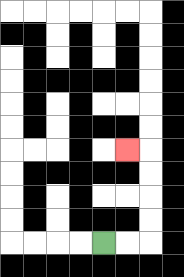{'start': '[4, 10]', 'end': '[5, 6]', 'path_directions': 'R,R,U,U,U,U,L', 'path_coordinates': '[[4, 10], [5, 10], [6, 10], [6, 9], [6, 8], [6, 7], [6, 6], [5, 6]]'}